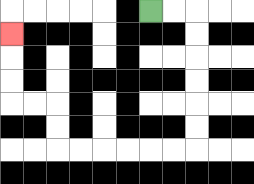{'start': '[6, 0]', 'end': '[0, 1]', 'path_directions': 'R,R,D,D,D,D,D,D,L,L,L,L,L,L,U,U,L,L,U,U,U', 'path_coordinates': '[[6, 0], [7, 0], [8, 0], [8, 1], [8, 2], [8, 3], [8, 4], [8, 5], [8, 6], [7, 6], [6, 6], [5, 6], [4, 6], [3, 6], [2, 6], [2, 5], [2, 4], [1, 4], [0, 4], [0, 3], [0, 2], [0, 1]]'}